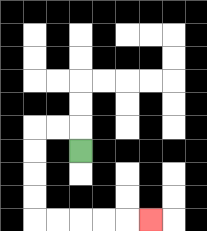{'start': '[3, 6]', 'end': '[6, 9]', 'path_directions': 'U,L,L,D,D,D,D,R,R,R,R,R', 'path_coordinates': '[[3, 6], [3, 5], [2, 5], [1, 5], [1, 6], [1, 7], [1, 8], [1, 9], [2, 9], [3, 9], [4, 9], [5, 9], [6, 9]]'}